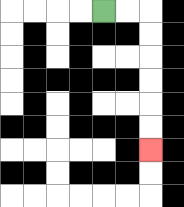{'start': '[4, 0]', 'end': '[6, 6]', 'path_directions': 'R,R,D,D,D,D,D,D', 'path_coordinates': '[[4, 0], [5, 0], [6, 0], [6, 1], [6, 2], [6, 3], [6, 4], [6, 5], [6, 6]]'}